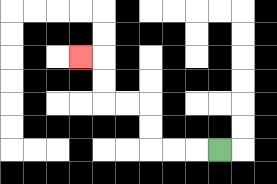{'start': '[9, 6]', 'end': '[3, 2]', 'path_directions': 'L,L,L,U,U,L,L,U,U,L', 'path_coordinates': '[[9, 6], [8, 6], [7, 6], [6, 6], [6, 5], [6, 4], [5, 4], [4, 4], [4, 3], [4, 2], [3, 2]]'}